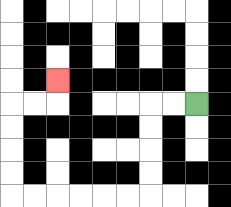{'start': '[8, 4]', 'end': '[2, 3]', 'path_directions': 'L,L,D,D,D,D,L,L,L,L,L,L,U,U,U,U,R,R,U', 'path_coordinates': '[[8, 4], [7, 4], [6, 4], [6, 5], [6, 6], [6, 7], [6, 8], [5, 8], [4, 8], [3, 8], [2, 8], [1, 8], [0, 8], [0, 7], [0, 6], [0, 5], [0, 4], [1, 4], [2, 4], [2, 3]]'}